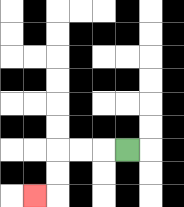{'start': '[5, 6]', 'end': '[1, 8]', 'path_directions': 'L,L,L,D,D,L', 'path_coordinates': '[[5, 6], [4, 6], [3, 6], [2, 6], [2, 7], [2, 8], [1, 8]]'}